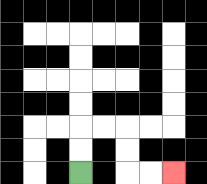{'start': '[3, 7]', 'end': '[7, 7]', 'path_directions': 'U,U,R,R,D,D,R,R', 'path_coordinates': '[[3, 7], [3, 6], [3, 5], [4, 5], [5, 5], [5, 6], [5, 7], [6, 7], [7, 7]]'}